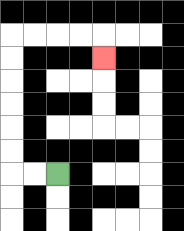{'start': '[2, 7]', 'end': '[4, 2]', 'path_directions': 'L,L,U,U,U,U,U,U,R,R,R,R,D', 'path_coordinates': '[[2, 7], [1, 7], [0, 7], [0, 6], [0, 5], [0, 4], [0, 3], [0, 2], [0, 1], [1, 1], [2, 1], [3, 1], [4, 1], [4, 2]]'}